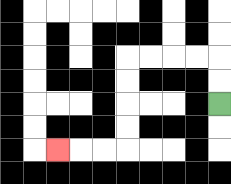{'start': '[9, 4]', 'end': '[2, 6]', 'path_directions': 'U,U,L,L,L,L,D,D,D,D,L,L,L', 'path_coordinates': '[[9, 4], [9, 3], [9, 2], [8, 2], [7, 2], [6, 2], [5, 2], [5, 3], [5, 4], [5, 5], [5, 6], [4, 6], [3, 6], [2, 6]]'}